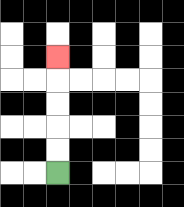{'start': '[2, 7]', 'end': '[2, 2]', 'path_directions': 'U,U,U,U,U', 'path_coordinates': '[[2, 7], [2, 6], [2, 5], [2, 4], [2, 3], [2, 2]]'}